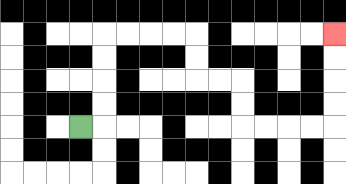{'start': '[3, 5]', 'end': '[14, 1]', 'path_directions': 'R,U,U,U,U,R,R,R,R,D,D,R,R,D,D,R,R,R,R,U,U,U,U', 'path_coordinates': '[[3, 5], [4, 5], [4, 4], [4, 3], [4, 2], [4, 1], [5, 1], [6, 1], [7, 1], [8, 1], [8, 2], [8, 3], [9, 3], [10, 3], [10, 4], [10, 5], [11, 5], [12, 5], [13, 5], [14, 5], [14, 4], [14, 3], [14, 2], [14, 1]]'}